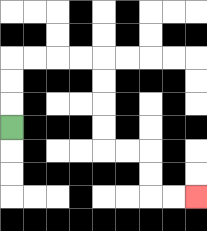{'start': '[0, 5]', 'end': '[8, 8]', 'path_directions': 'U,U,U,R,R,R,R,D,D,D,D,R,R,D,D,R,R', 'path_coordinates': '[[0, 5], [0, 4], [0, 3], [0, 2], [1, 2], [2, 2], [3, 2], [4, 2], [4, 3], [4, 4], [4, 5], [4, 6], [5, 6], [6, 6], [6, 7], [6, 8], [7, 8], [8, 8]]'}